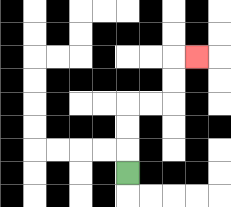{'start': '[5, 7]', 'end': '[8, 2]', 'path_directions': 'U,U,U,R,R,U,U,R', 'path_coordinates': '[[5, 7], [5, 6], [5, 5], [5, 4], [6, 4], [7, 4], [7, 3], [7, 2], [8, 2]]'}